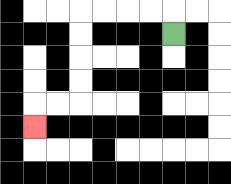{'start': '[7, 1]', 'end': '[1, 5]', 'path_directions': 'U,L,L,L,L,D,D,D,D,L,L,D', 'path_coordinates': '[[7, 1], [7, 0], [6, 0], [5, 0], [4, 0], [3, 0], [3, 1], [3, 2], [3, 3], [3, 4], [2, 4], [1, 4], [1, 5]]'}